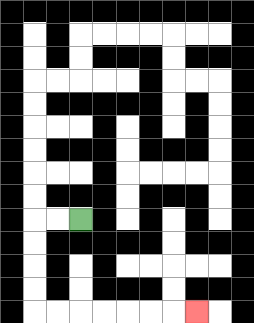{'start': '[3, 9]', 'end': '[8, 13]', 'path_directions': 'L,L,D,D,D,D,R,R,R,R,R,R,R', 'path_coordinates': '[[3, 9], [2, 9], [1, 9], [1, 10], [1, 11], [1, 12], [1, 13], [2, 13], [3, 13], [4, 13], [5, 13], [6, 13], [7, 13], [8, 13]]'}